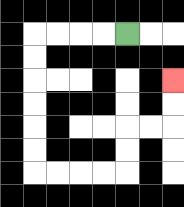{'start': '[5, 1]', 'end': '[7, 3]', 'path_directions': 'L,L,L,L,D,D,D,D,D,D,R,R,R,R,U,U,R,R,U,U', 'path_coordinates': '[[5, 1], [4, 1], [3, 1], [2, 1], [1, 1], [1, 2], [1, 3], [1, 4], [1, 5], [1, 6], [1, 7], [2, 7], [3, 7], [4, 7], [5, 7], [5, 6], [5, 5], [6, 5], [7, 5], [7, 4], [7, 3]]'}